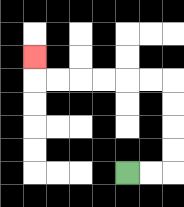{'start': '[5, 7]', 'end': '[1, 2]', 'path_directions': 'R,R,U,U,U,U,L,L,L,L,L,L,U', 'path_coordinates': '[[5, 7], [6, 7], [7, 7], [7, 6], [7, 5], [7, 4], [7, 3], [6, 3], [5, 3], [4, 3], [3, 3], [2, 3], [1, 3], [1, 2]]'}